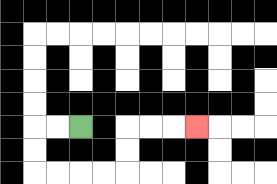{'start': '[3, 5]', 'end': '[8, 5]', 'path_directions': 'L,L,D,D,R,R,R,R,U,U,R,R,R', 'path_coordinates': '[[3, 5], [2, 5], [1, 5], [1, 6], [1, 7], [2, 7], [3, 7], [4, 7], [5, 7], [5, 6], [5, 5], [6, 5], [7, 5], [8, 5]]'}